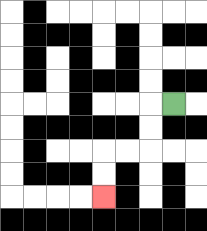{'start': '[7, 4]', 'end': '[4, 8]', 'path_directions': 'L,D,D,L,L,D,D', 'path_coordinates': '[[7, 4], [6, 4], [6, 5], [6, 6], [5, 6], [4, 6], [4, 7], [4, 8]]'}